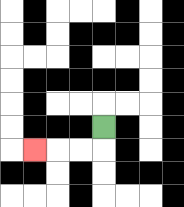{'start': '[4, 5]', 'end': '[1, 6]', 'path_directions': 'D,L,L,L', 'path_coordinates': '[[4, 5], [4, 6], [3, 6], [2, 6], [1, 6]]'}